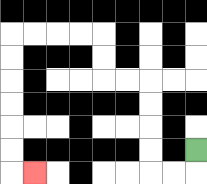{'start': '[8, 6]', 'end': '[1, 7]', 'path_directions': 'D,L,L,U,U,U,U,L,L,U,U,L,L,L,L,D,D,D,D,D,D,R', 'path_coordinates': '[[8, 6], [8, 7], [7, 7], [6, 7], [6, 6], [6, 5], [6, 4], [6, 3], [5, 3], [4, 3], [4, 2], [4, 1], [3, 1], [2, 1], [1, 1], [0, 1], [0, 2], [0, 3], [0, 4], [0, 5], [0, 6], [0, 7], [1, 7]]'}